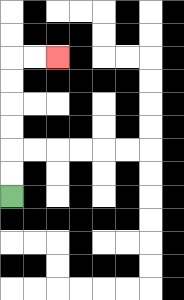{'start': '[0, 8]', 'end': '[2, 2]', 'path_directions': 'U,U,U,U,U,U,R,R', 'path_coordinates': '[[0, 8], [0, 7], [0, 6], [0, 5], [0, 4], [0, 3], [0, 2], [1, 2], [2, 2]]'}